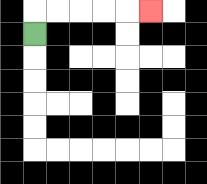{'start': '[1, 1]', 'end': '[6, 0]', 'path_directions': 'U,R,R,R,R,R', 'path_coordinates': '[[1, 1], [1, 0], [2, 0], [3, 0], [4, 0], [5, 0], [6, 0]]'}